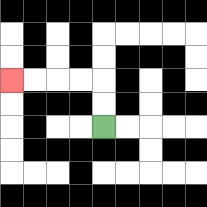{'start': '[4, 5]', 'end': '[0, 3]', 'path_directions': 'U,U,L,L,L,L', 'path_coordinates': '[[4, 5], [4, 4], [4, 3], [3, 3], [2, 3], [1, 3], [0, 3]]'}